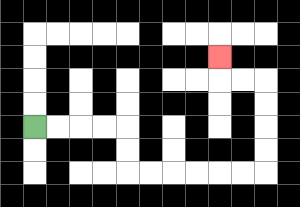{'start': '[1, 5]', 'end': '[9, 2]', 'path_directions': 'R,R,R,R,D,D,R,R,R,R,R,R,U,U,U,U,L,L,U', 'path_coordinates': '[[1, 5], [2, 5], [3, 5], [4, 5], [5, 5], [5, 6], [5, 7], [6, 7], [7, 7], [8, 7], [9, 7], [10, 7], [11, 7], [11, 6], [11, 5], [11, 4], [11, 3], [10, 3], [9, 3], [9, 2]]'}